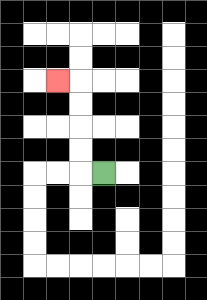{'start': '[4, 7]', 'end': '[2, 3]', 'path_directions': 'L,U,U,U,U,L', 'path_coordinates': '[[4, 7], [3, 7], [3, 6], [3, 5], [3, 4], [3, 3], [2, 3]]'}